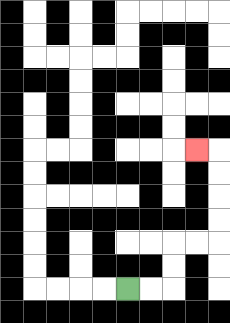{'start': '[5, 12]', 'end': '[8, 6]', 'path_directions': 'R,R,U,U,R,R,U,U,U,U,L', 'path_coordinates': '[[5, 12], [6, 12], [7, 12], [7, 11], [7, 10], [8, 10], [9, 10], [9, 9], [9, 8], [9, 7], [9, 6], [8, 6]]'}